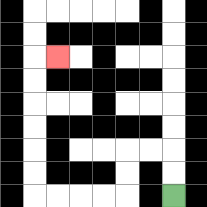{'start': '[7, 8]', 'end': '[2, 2]', 'path_directions': 'U,U,L,L,D,D,L,L,L,L,U,U,U,U,U,U,R', 'path_coordinates': '[[7, 8], [7, 7], [7, 6], [6, 6], [5, 6], [5, 7], [5, 8], [4, 8], [3, 8], [2, 8], [1, 8], [1, 7], [1, 6], [1, 5], [1, 4], [1, 3], [1, 2], [2, 2]]'}